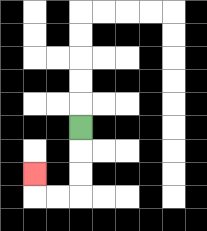{'start': '[3, 5]', 'end': '[1, 7]', 'path_directions': 'D,D,D,L,L,U', 'path_coordinates': '[[3, 5], [3, 6], [3, 7], [3, 8], [2, 8], [1, 8], [1, 7]]'}